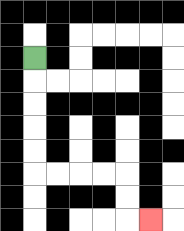{'start': '[1, 2]', 'end': '[6, 9]', 'path_directions': 'D,D,D,D,D,R,R,R,R,D,D,R', 'path_coordinates': '[[1, 2], [1, 3], [1, 4], [1, 5], [1, 6], [1, 7], [2, 7], [3, 7], [4, 7], [5, 7], [5, 8], [5, 9], [6, 9]]'}